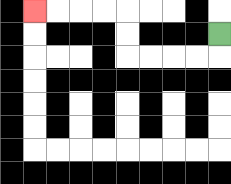{'start': '[9, 1]', 'end': '[1, 0]', 'path_directions': 'D,L,L,L,L,U,U,L,L,L,L', 'path_coordinates': '[[9, 1], [9, 2], [8, 2], [7, 2], [6, 2], [5, 2], [5, 1], [5, 0], [4, 0], [3, 0], [2, 0], [1, 0]]'}